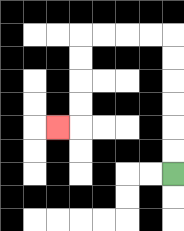{'start': '[7, 7]', 'end': '[2, 5]', 'path_directions': 'U,U,U,U,U,U,L,L,L,L,D,D,D,D,L', 'path_coordinates': '[[7, 7], [7, 6], [7, 5], [7, 4], [7, 3], [7, 2], [7, 1], [6, 1], [5, 1], [4, 1], [3, 1], [3, 2], [3, 3], [3, 4], [3, 5], [2, 5]]'}